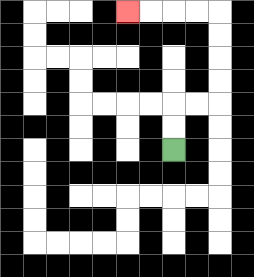{'start': '[7, 6]', 'end': '[5, 0]', 'path_directions': 'U,U,R,R,U,U,U,U,L,L,L,L', 'path_coordinates': '[[7, 6], [7, 5], [7, 4], [8, 4], [9, 4], [9, 3], [9, 2], [9, 1], [9, 0], [8, 0], [7, 0], [6, 0], [5, 0]]'}